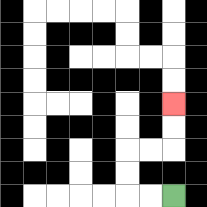{'start': '[7, 8]', 'end': '[7, 4]', 'path_directions': 'L,L,U,U,R,R,U,U', 'path_coordinates': '[[7, 8], [6, 8], [5, 8], [5, 7], [5, 6], [6, 6], [7, 6], [7, 5], [7, 4]]'}